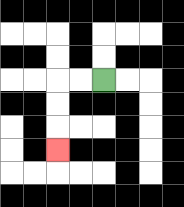{'start': '[4, 3]', 'end': '[2, 6]', 'path_directions': 'L,L,D,D,D', 'path_coordinates': '[[4, 3], [3, 3], [2, 3], [2, 4], [2, 5], [2, 6]]'}